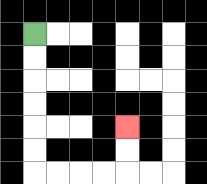{'start': '[1, 1]', 'end': '[5, 5]', 'path_directions': 'D,D,D,D,D,D,R,R,R,R,U,U', 'path_coordinates': '[[1, 1], [1, 2], [1, 3], [1, 4], [1, 5], [1, 6], [1, 7], [2, 7], [3, 7], [4, 7], [5, 7], [5, 6], [5, 5]]'}